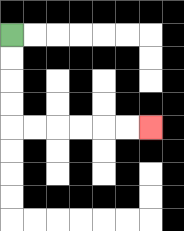{'start': '[0, 1]', 'end': '[6, 5]', 'path_directions': 'D,D,D,D,R,R,R,R,R,R', 'path_coordinates': '[[0, 1], [0, 2], [0, 3], [0, 4], [0, 5], [1, 5], [2, 5], [3, 5], [4, 5], [5, 5], [6, 5]]'}